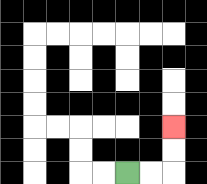{'start': '[5, 7]', 'end': '[7, 5]', 'path_directions': 'R,R,U,U', 'path_coordinates': '[[5, 7], [6, 7], [7, 7], [7, 6], [7, 5]]'}